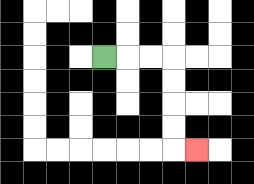{'start': '[4, 2]', 'end': '[8, 6]', 'path_directions': 'R,R,R,D,D,D,D,R', 'path_coordinates': '[[4, 2], [5, 2], [6, 2], [7, 2], [7, 3], [7, 4], [7, 5], [7, 6], [8, 6]]'}